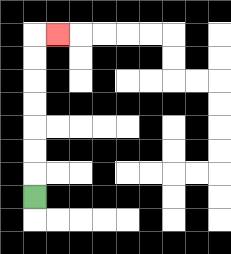{'start': '[1, 8]', 'end': '[2, 1]', 'path_directions': 'U,U,U,U,U,U,U,R', 'path_coordinates': '[[1, 8], [1, 7], [1, 6], [1, 5], [1, 4], [1, 3], [1, 2], [1, 1], [2, 1]]'}